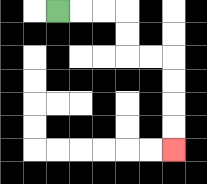{'start': '[2, 0]', 'end': '[7, 6]', 'path_directions': 'R,R,R,D,D,R,R,D,D,D,D', 'path_coordinates': '[[2, 0], [3, 0], [4, 0], [5, 0], [5, 1], [5, 2], [6, 2], [7, 2], [7, 3], [7, 4], [7, 5], [7, 6]]'}